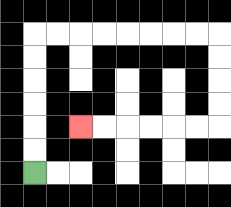{'start': '[1, 7]', 'end': '[3, 5]', 'path_directions': 'U,U,U,U,U,U,R,R,R,R,R,R,R,R,D,D,D,D,L,L,L,L,L,L', 'path_coordinates': '[[1, 7], [1, 6], [1, 5], [1, 4], [1, 3], [1, 2], [1, 1], [2, 1], [3, 1], [4, 1], [5, 1], [6, 1], [7, 1], [8, 1], [9, 1], [9, 2], [9, 3], [9, 4], [9, 5], [8, 5], [7, 5], [6, 5], [5, 5], [4, 5], [3, 5]]'}